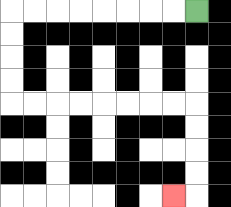{'start': '[8, 0]', 'end': '[7, 8]', 'path_directions': 'L,L,L,L,L,L,L,L,D,D,D,D,R,R,R,R,R,R,R,R,D,D,D,D,L', 'path_coordinates': '[[8, 0], [7, 0], [6, 0], [5, 0], [4, 0], [3, 0], [2, 0], [1, 0], [0, 0], [0, 1], [0, 2], [0, 3], [0, 4], [1, 4], [2, 4], [3, 4], [4, 4], [5, 4], [6, 4], [7, 4], [8, 4], [8, 5], [8, 6], [8, 7], [8, 8], [7, 8]]'}